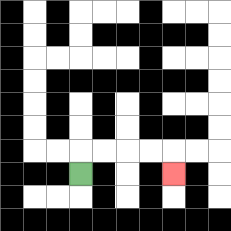{'start': '[3, 7]', 'end': '[7, 7]', 'path_directions': 'U,R,R,R,R,D', 'path_coordinates': '[[3, 7], [3, 6], [4, 6], [5, 6], [6, 6], [7, 6], [7, 7]]'}